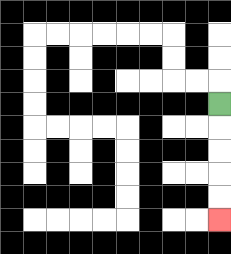{'start': '[9, 4]', 'end': '[9, 9]', 'path_directions': 'D,D,D,D,D', 'path_coordinates': '[[9, 4], [9, 5], [9, 6], [9, 7], [9, 8], [9, 9]]'}